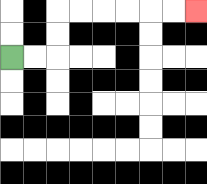{'start': '[0, 2]', 'end': '[8, 0]', 'path_directions': 'R,R,U,U,R,R,R,R,R,R', 'path_coordinates': '[[0, 2], [1, 2], [2, 2], [2, 1], [2, 0], [3, 0], [4, 0], [5, 0], [6, 0], [7, 0], [8, 0]]'}